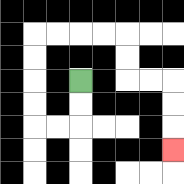{'start': '[3, 3]', 'end': '[7, 6]', 'path_directions': 'D,D,L,L,U,U,U,U,R,R,R,R,D,D,R,R,D,D,D', 'path_coordinates': '[[3, 3], [3, 4], [3, 5], [2, 5], [1, 5], [1, 4], [1, 3], [1, 2], [1, 1], [2, 1], [3, 1], [4, 1], [5, 1], [5, 2], [5, 3], [6, 3], [7, 3], [7, 4], [7, 5], [7, 6]]'}